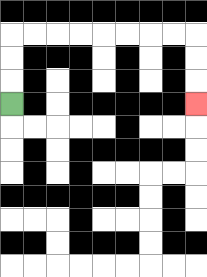{'start': '[0, 4]', 'end': '[8, 4]', 'path_directions': 'U,U,U,R,R,R,R,R,R,R,R,D,D,D', 'path_coordinates': '[[0, 4], [0, 3], [0, 2], [0, 1], [1, 1], [2, 1], [3, 1], [4, 1], [5, 1], [6, 1], [7, 1], [8, 1], [8, 2], [8, 3], [8, 4]]'}